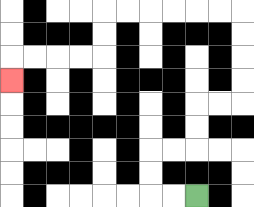{'start': '[8, 8]', 'end': '[0, 3]', 'path_directions': 'L,L,U,U,R,R,U,U,R,R,U,U,U,U,L,L,L,L,L,L,D,D,L,L,L,L,D', 'path_coordinates': '[[8, 8], [7, 8], [6, 8], [6, 7], [6, 6], [7, 6], [8, 6], [8, 5], [8, 4], [9, 4], [10, 4], [10, 3], [10, 2], [10, 1], [10, 0], [9, 0], [8, 0], [7, 0], [6, 0], [5, 0], [4, 0], [4, 1], [4, 2], [3, 2], [2, 2], [1, 2], [0, 2], [0, 3]]'}